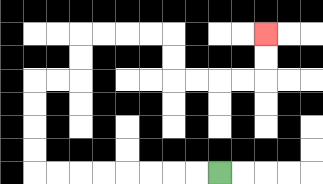{'start': '[9, 7]', 'end': '[11, 1]', 'path_directions': 'L,L,L,L,L,L,L,L,U,U,U,U,R,R,U,U,R,R,R,R,D,D,R,R,R,R,U,U', 'path_coordinates': '[[9, 7], [8, 7], [7, 7], [6, 7], [5, 7], [4, 7], [3, 7], [2, 7], [1, 7], [1, 6], [1, 5], [1, 4], [1, 3], [2, 3], [3, 3], [3, 2], [3, 1], [4, 1], [5, 1], [6, 1], [7, 1], [7, 2], [7, 3], [8, 3], [9, 3], [10, 3], [11, 3], [11, 2], [11, 1]]'}